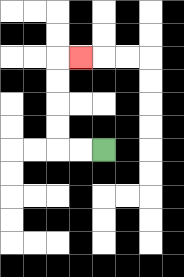{'start': '[4, 6]', 'end': '[3, 2]', 'path_directions': 'L,L,U,U,U,U,R', 'path_coordinates': '[[4, 6], [3, 6], [2, 6], [2, 5], [2, 4], [2, 3], [2, 2], [3, 2]]'}